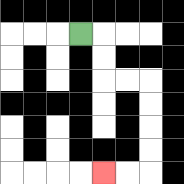{'start': '[3, 1]', 'end': '[4, 7]', 'path_directions': 'R,D,D,R,R,D,D,D,D,L,L', 'path_coordinates': '[[3, 1], [4, 1], [4, 2], [4, 3], [5, 3], [6, 3], [6, 4], [6, 5], [6, 6], [6, 7], [5, 7], [4, 7]]'}